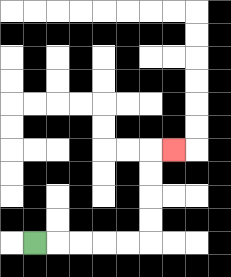{'start': '[1, 10]', 'end': '[7, 6]', 'path_directions': 'R,R,R,R,R,U,U,U,U,R', 'path_coordinates': '[[1, 10], [2, 10], [3, 10], [4, 10], [5, 10], [6, 10], [6, 9], [6, 8], [6, 7], [6, 6], [7, 6]]'}